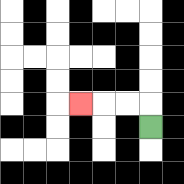{'start': '[6, 5]', 'end': '[3, 4]', 'path_directions': 'U,L,L,L', 'path_coordinates': '[[6, 5], [6, 4], [5, 4], [4, 4], [3, 4]]'}